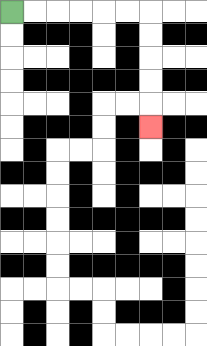{'start': '[0, 0]', 'end': '[6, 5]', 'path_directions': 'R,R,R,R,R,R,D,D,D,D,D', 'path_coordinates': '[[0, 0], [1, 0], [2, 0], [3, 0], [4, 0], [5, 0], [6, 0], [6, 1], [6, 2], [6, 3], [6, 4], [6, 5]]'}